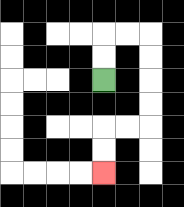{'start': '[4, 3]', 'end': '[4, 7]', 'path_directions': 'U,U,R,R,D,D,D,D,L,L,D,D', 'path_coordinates': '[[4, 3], [4, 2], [4, 1], [5, 1], [6, 1], [6, 2], [6, 3], [6, 4], [6, 5], [5, 5], [4, 5], [4, 6], [4, 7]]'}